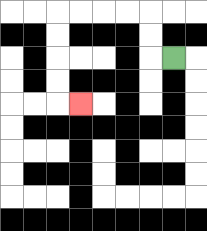{'start': '[7, 2]', 'end': '[3, 4]', 'path_directions': 'L,U,U,L,L,L,L,D,D,D,D,R', 'path_coordinates': '[[7, 2], [6, 2], [6, 1], [6, 0], [5, 0], [4, 0], [3, 0], [2, 0], [2, 1], [2, 2], [2, 3], [2, 4], [3, 4]]'}